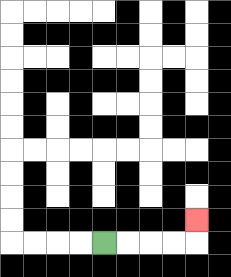{'start': '[4, 10]', 'end': '[8, 9]', 'path_directions': 'R,R,R,R,U', 'path_coordinates': '[[4, 10], [5, 10], [6, 10], [7, 10], [8, 10], [8, 9]]'}